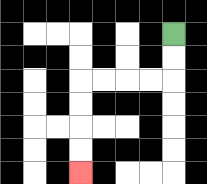{'start': '[7, 1]', 'end': '[3, 7]', 'path_directions': 'D,D,L,L,L,L,D,D,D,D', 'path_coordinates': '[[7, 1], [7, 2], [7, 3], [6, 3], [5, 3], [4, 3], [3, 3], [3, 4], [3, 5], [3, 6], [3, 7]]'}